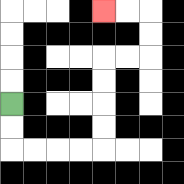{'start': '[0, 4]', 'end': '[4, 0]', 'path_directions': 'D,D,R,R,R,R,U,U,U,U,R,R,U,U,L,L', 'path_coordinates': '[[0, 4], [0, 5], [0, 6], [1, 6], [2, 6], [3, 6], [4, 6], [4, 5], [4, 4], [4, 3], [4, 2], [5, 2], [6, 2], [6, 1], [6, 0], [5, 0], [4, 0]]'}